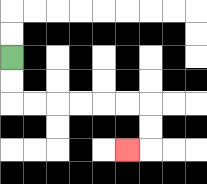{'start': '[0, 2]', 'end': '[5, 6]', 'path_directions': 'D,D,R,R,R,R,R,R,D,D,L', 'path_coordinates': '[[0, 2], [0, 3], [0, 4], [1, 4], [2, 4], [3, 4], [4, 4], [5, 4], [6, 4], [6, 5], [6, 6], [5, 6]]'}